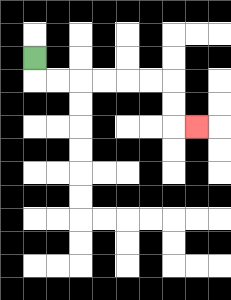{'start': '[1, 2]', 'end': '[8, 5]', 'path_directions': 'D,R,R,R,R,R,R,D,D,R', 'path_coordinates': '[[1, 2], [1, 3], [2, 3], [3, 3], [4, 3], [5, 3], [6, 3], [7, 3], [7, 4], [7, 5], [8, 5]]'}